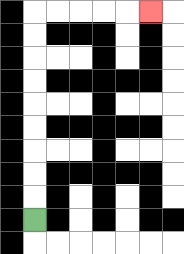{'start': '[1, 9]', 'end': '[6, 0]', 'path_directions': 'U,U,U,U,U,U,U,U,U,R,R,R,R,R', 'path_coordinates': '[[1, 9], [1, 8], [1, 7], [1, 6], [1, 5], [1, 4], [1, 3], [1, 2], [1, 1], [1, 0], [2, 0], [3, 0], [4, 0], [5, 0], [6, 0]]'}